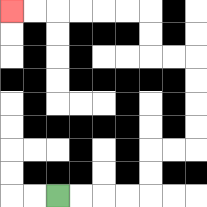{'start': '[2, 8]', 'end': '[0, 0]', 'path_directions': 'R,R,R,R,U,U,R,R,U,U,U,U,L,L,U,U,L,L,L,L,L,L', 'path_coordinates': '[[2, 8], [3, 8], [4, 8], [5, 8], [6, 8], [6, 7], [6, 6], [7, 6], [8, 6], [8, 5], [8, 4], [8, 3], [8, 2], [7, 2], [6, 2], [6, 1], [6, 0], [5, 0], [4, 0], [3, 0], [2, 0], [1, 0], [0, 0]]'}